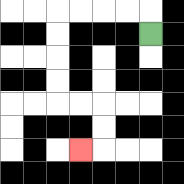{'start': '[6, 1]', 'end': '[3, 6]', 'path_directions': 'U,L,L,L,L,D,D,D,D,R,R,D,D,L', 'path_coordinates': '[[6, 1], [6, 0], [5, 0], [4, 0], [3, 0], [2, 0], [2, 1], [2, 2], [2, 3], [2, 4], [3, 4], [4, 4], [4, 5], [4, 6], [3, 6]]'}